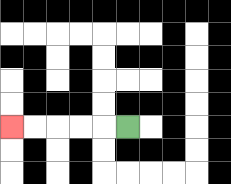{'start': '[5, 5]', 'end': '[0, 5]', 'path_directions': 'L,L,L,L,L', 'path_coordinates': '[[5, 5], [4, 5], [3, 5], [2, 5], [1, 5], [0, 5]]'}